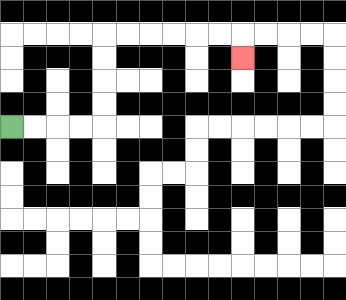{'start': '[0, 5]', 'end': '[10, 2]', 'path_directions': 'R,R,R,R,U,U,U,U,R,R,R,R,R,R,D', 'path_coordinates': '[[0, 5], [1, 5], [2, 5], [3, 5], [4, 5], [4, 4], [4, 3], [4, 2], [4, 1], [5, 1], [6, 1], [7, 1], [8, 1], [9, 1], [10, 1], [10, 2]]'}